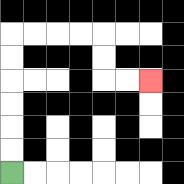{'start': '[0, 7]', 'end': '[6, 3]', 'path_directions': 'U,U,U,U,U,U,R,R,R,R,D,D,R,R', 'path_coordinates': '[[0, 7], [0, 6], [0, 5], [0, 4], [0, 3], [0, 2], [0, 1], [1, 1], [2, 1], [3, 1], [4, 1], [4, 2], [4, 3], [5, 3], [6, 3]]'}